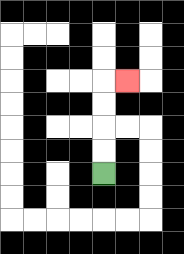{'start': '[4, 7]', 'end': '[5, 3]', 'path_directions': 'U,U,U,U,R', 'path_coordinates': '[[4, 7], [4, 6], [4, 5], [4, 4], [4, 3], [5, 3]]'}